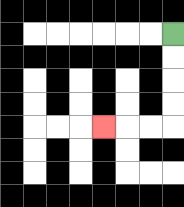{'start': '[7, 1]', 'end': '[4, 5]', 'path_directions': 'D,D,D,D,L,L,L', 'path_coordinates': '[[7, 1], [7, 2], [7, 3], [7, 4], [7, 5], [6, 5], [5, 5], [4, 5]]'}